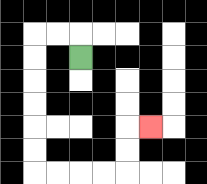{'start': '[3, 2]', 'end': '[6, 5]', 'path_directions': 'U,L,L,D,D,D,D,D,D,R,R,R,R,U,U,R', 'path_coordinates': '[[3, 2], [3, 1], [2, 1], [1, 1], [1, 2], [1, 3], [1, 4], [1, 5], [1, 6], [1, 7], [2, 7], [3, 7], [4, 7], [5, 7], [5, 6], [5, 5], [6, 5]]'}